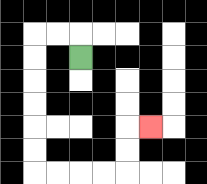{'start': '[3, 2]', 'end': '[6, 5]', 'path_directions': 'U,L,L,D,D,D,D,D,D,R,R,R,R,U,U,R', 'path_coordinates': '[[3, 2], [3, 1], [2, 1], [1, 1], [1, 2], [1, 3], [1, 4], [1, 5], [1, 6], [1, 7], [2, 7], [3, 7], [4, 7], [5, 7], [5, 6], [5, 5], [6, 5]]'}